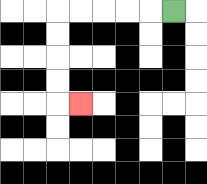{'start': '[7, 0]', 'end': '[3, 4]', 'path_directions': 'L,L,L,L,L,D,D,D,D,R', 'path_coordinates': '[[7, 0], [6, 0], [5, 0], [4, 0], [3, 0], [2, 0], [2, 1], [2, 2], [2, 3], [2, 4], [3, 4]]'}